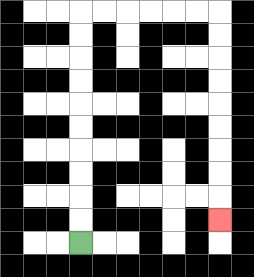{'start': '[3, 10]', 'end': '[9, 9]', 'path_directions': 'U,U,U,U,U,U,U,U,U,U,R,R,R,R,R,R,D,D,D,D,D,D,D,D,D', 'path_coordinates': '[[3, 10], [3, 9], [3, 8], [3, 7], [3, 6], [3, 5], [3, 4], [3, 3], [3, 2], [3, 1], [3, 0], [4, 0], [5, 0], [6, 0], [7, 0], [8, 0], [9, 0], [9, 1], [9, 2], [9, 3], [9, 4], [9, 5], [9, 6], [9, 7], [9, 8], [9, 9]]'}